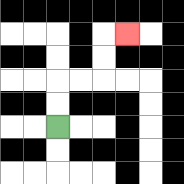{'start': '[2, 5]', 'end': '[5, 1]', 'path_directions': 'U,U,R,R,U,U,R', 'path_coordinates': '[[2, 5], [2, 4], [2, 3], [3, 3], [4, 3], [4, 2], [4, 1], [5, 1]]'}